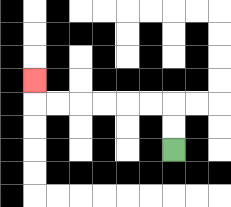{'start': '[7, 6]', 'end': '[1, 3]', 'path_directions': 'U,U,L,L,L,L,L,L,U', 'path_coordinates': '[[7, 6], [7, 5], [7, 4], [6, 4], [5, 4], [4, 4], [3, 4], [2, 4], [1, 4], [1, 3]]'}